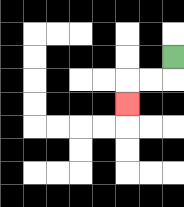{'start': '[7, 2]', 'end': '[5, 4]', 'path_directions': 'D,L,L,D', 'path_coordinates': '[[7, 2], [7, 3], [6, 3], [5, 3], [5, 4]]'}